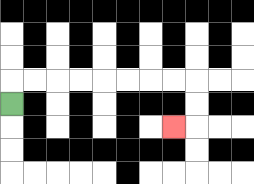{'start': '[0, 4]', 'end': '[7, 5]', 'path_directions': 'U,R,R,R,R,R,R,R,R,D,D,L', 'path_coordinates': '[[0, 4], [0, 3], [1, 3], [2, 3], [3, 3], [4, 3], [5, 3], [6, 3], [7, 3], [8, 3], [8, 4], [8, 5], [7, 5]]'}